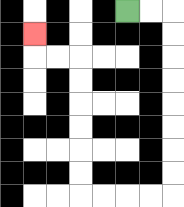{'start': '[5, 0]', 'end': '[1, 1]', 'path_directions': 'R,R,D,D,D,D,D,D,D,D,L,L,L,L,U,U,U,U,U,U,L,L,U', 'path_coordinates': '[[5, 0], [6, 0], [7, 0], [7, 1], [7, 2], [7, 3], [7, 4], [7, 5], [7, 6], [7, 7], [7, 8], [6, 8], [5, 8], [4, 8], [3, 8], [3, 7], [3, 6], [3, 5], [3, 4], [3, 3], [3, 2], [2, 2], [1, 2], [1, 1]]'}